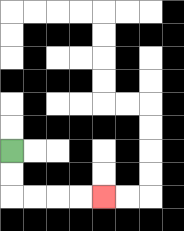{'start': '[0, 6]', 'end': '[4, 8]', 'path_directions': 'D,D,R,R,R,R', 'path_coordinates': '[[0, 6], [0, 7], [0, 8], [1, 8], [2, 8], [3, 8], [4, 8]]'}